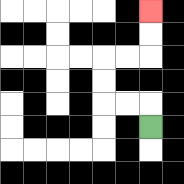{'start': '[6, 5]', 'end': '[6, 0]', 'path_directions': 'U,L,L,U,U,R,R,U,U', 'path_coordinates': '[[6, 5], [6, 4], [5, 4], [4, 4], [4, 3], [4, 2], [5, 2], [6, 2], [6, 1], [6, 0]]'}